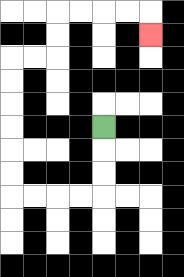{'start': '[4, 5]', 'end': '[6, 1]', 'path_directions': 'D,D,D,L,L,L,L,U,U,U,U,U,U,R,R,U,U,R,R,R,R,D', 'path_coordinates': '[[4, 5], [4, 6], [4, 7], [4, 8], [3, 8], [2, 8], [1, 8], [0, 8], [0, 7], [0, 6], [0, 5], [0, 4], [0, 3], [0, 2], [1, 2], [2, 2], [2, 1], [2, 0], [3, 0], [4, 0], [5, 0], [6, 0], [6, 1]]'}